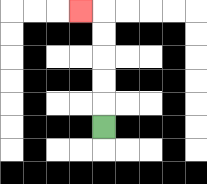{'start': '[4, 5]', 'end': '[3, 0]', 'path_directions': 'U,U,U,U,U,L', 'path_coordinates': '[[4, 5], [4, 4], [4, 3], [4, 2], [4, 1], [4, 0], [3, 0]]'}